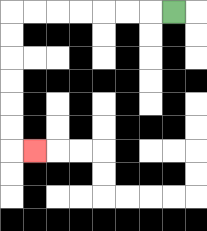{'start': '[7, 0]', 'end': '[1, 6]', 'path_directions': 'L,L,L,L,L,L,L,D,D,D,D,D,D,R', 'path_coordinates': '[[7, 0], [6, 0], [5, 0], [4, 0], [3, 0], [2, 0], [1, 0], [0, 0], [0, 1], [0, 2], [0, 3], [0, 4], [0, 5], [0, 6], [1, 6]]'}